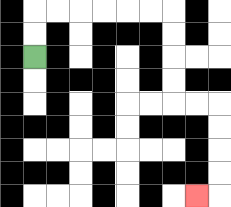{'start': '[1, 2]', 'end': '[8, 8]', 'path_directions': 'U,U,R,R,R,R,R,R,D,D,D,D,R,R,D,D,D,D,L', 'path_coordinates': '[[1, 2], [1, 1], [1, 0], [2, 0], [3, 0], [4, 0], [5, 0], [6, 0], [7, 0], [7, 1], [7, 2], [7, 3], [7, 4], [8, 4], [9, 4], [9, 5], [9, 6], [9, 7], [9, 8], [8, 8]]'}